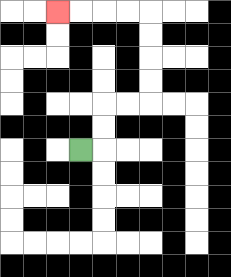{'start': '[3, 6]', 'end': '[2, 0]', 'path_directions': 'R,U,U,R,R,U,U,U,U,L,L,L,L', 'path_coordinates': '[[3, 6], [4, 6], [4, 5], [4, 4], [5, 4], [6, 4], [6, 3], [6, 2], [6, 1], [6, 0], [5, 0], [4, 0], [3, 0], [2, 0]]'}